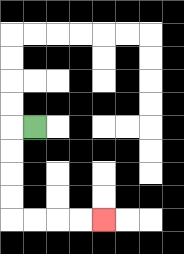{'start': '[1, 5]', 'end': '[4, 9]', 'path_directions': 'L,D,D,D,D,R,R,R,R', 'path_coordinates': '[[1, 5], [0, 5], [0, 6], [0, 7], [0, 8], [0, 9], [1, 9], [2, 9], [3, 9], [4, 9]]'}